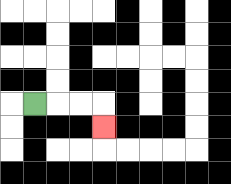{'start': '[1, 4]', 'end': '[4, 5]', 'path_directions': 'R,R,R,D', 'path_coordinates': '[[1, 4], [2, 4], [3, 4], [4, 4], [4, 5]]'}